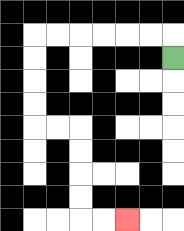{'start': '[7, 2]', 'end': '[5, 9]', 'path_directions': 'U,L,L,L,L,L,L,D,D,D,D,R,R,D,D,D,D,R,R', 'path_coordinates': '[[7, 2], [7, 1], [6, 1], [5, 1], [4, 1], [3, 1], [2, 1], [1, 1], [1, 2], [1, 3], [1, 4], [1, 5], [2, 5], [3, 5], [3, 6], [3, 7], [3, 8], [3, 9], [4, 9], [5, 9]]'}